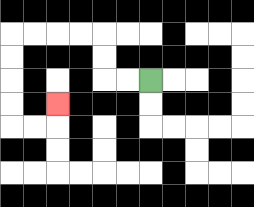{'start': '[6, 3]', 'end': '[2, 4]', 'path_directions': 'L,L,U,U,L,L,L,L,D,D,D,D,R,R,U', 'path_coordinates': '[[6, 3], [5, 3], [4, 3], [4, 2], [4, 1], [3, 1], [2, 1], [1, 1], [0, 1], [0, 2], [0, 3], [0, 4], [0, 5], [1, 5], [2, 5], [2, 4]]'}